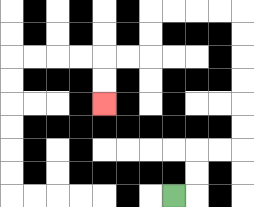{'start': '[7, 8]', 'end': '[4, 4]', 'path_directions': 'R,U,U,R,R,U,U,U,U,U,U,L,L,L,L,D,D,L,L,D,D', 'path_coordinates': '[[7, 8], [8, 8], [8, 7], [8, 6], [9, 6], [10, 6], [10, 5], [10, 4], [10, 3], [10, 2], [10, 1], [10, 0], [9, 0], [8, 0], [7, 0], [6, 0], [6, 1], [6, 2], [5, 2], [4, 2], [4, 3], [4, 4]]'}